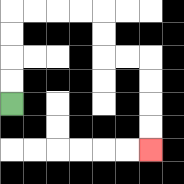{'start': '[0, 4]', 'end': '[6, 6]', 'path_directions': 'U,U,U,U,R,R,R,R,D,D,R,R,D,D,D,D', 'path_coordinates': '[[0, 4], [0, 3], [0, 2], [0, 1], [0, 0], [1, 0], [2, 0], [3, 0], [4, 0], [4, 1], [4, 2], [5, 2], [6, 2], [6, 3], [6, 4], [6, 5], [6, 6]]'}